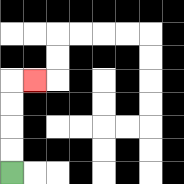{'start': '[0, 7]', 'end': '[1, 3]', 'path_directions': 'U,U,U,U,R', 'path_coordinates': '[[0, 7], [0, 6], [0, 5], [0, 4], [0, 3], [1, 3]]'}